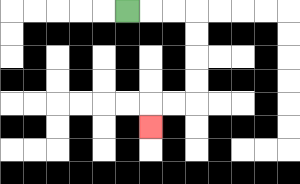{'start': '[5, 0]', 'end': '[6, 5]', 'path_directions': 'R,R,R,D,D,D,D,L,L,D', 'path_coordinates': '[[5, 0], [6, 0], [7, 0], [8, 0], [8, 1], [8, 2], [8, 3], [8, 4], [7, 4], [6, 4], [6, 5]]'}